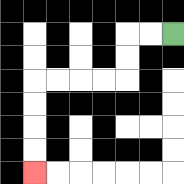{'start': '[7, 1]', 'end': '[1, 7]', 'path_directions': 'L,L,D,D,L,L,L,L,D,D,D,D', 'path_coordinates': '[[7, 1], [6, 1], [5, 1], [5, 2], [5, 3], [4, 3], [3, 3], [2, 3], [1, 3], [1, 4], [1, 5], [1, 6], [1, 7]]'}